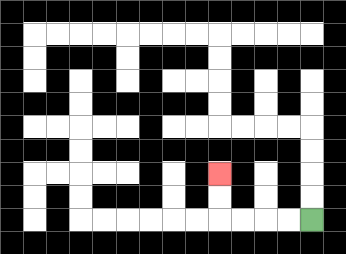{'start': '[13, 9]', 'end': '[9, 7]', 'path_directions': 'L,L,L,L,U,U', 'path_coordinates': '[[13, 9], [12, 9], [11, 9], [10, 9], [9, 9], [9, 8], [9, 7]]'}